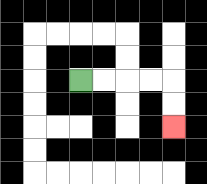{'start': '[3, 3]', 'end': '[7, 5]', 'path_directions': 'R,R,R,R,D,D', 'path_coordinates': '[[3, 3], [4, 3], [5, 3], [6, 3], [7, 3], [7, 4], [7, 5]]'}